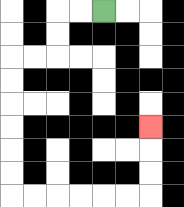{'start': '[4, 0]', 'end': '[6, 5]', 'path_directions': 'L,L,D,D,L,L,D,D,D,D,D,D,R,R,R,R,R,R,U,U,U', 'path_coordinates': '[[4, 0], [3, 0], [2, 0], [2, 1], [2, 2], [1, 2], [0, 2], [0, 3], [0, 4], [0, 5], [0, 6], [0, 7], [0, 8], [1, 8], [2, 8], [3, 8], [4, 8], [5, 8], [6, 8], [6, 7], [6, 6], [6, 5]]'}